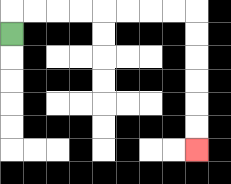{'start': '[0, 1]', 'end': '[8, 6]', 'path_directions': 'U,R,R,R,R,R,R,R,R,D,D,D,D,D,D', 'path_coordinates': '[[0, 1], [0, 0], [1, 0], [2, 0], [3, 0], [4, 0], [5, 0], [6, 0], [7, 0], [8, 0], [8, 1], [8, 2], [8, 3], [8, 4], [8, 5], [8, 6]]'}